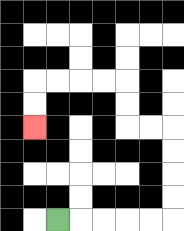{'start': '[2, 9]', 'end': '[1, 5]', 'path_directions': 'R,R,R,R,R,U,U,U,U,L,L,U,U,L,L,L,L,D,D', 'path_coordinates': '[[2, 9], [3, 9], [4, 9], [5, 9], [6, 9], [7, 9], [7, 8], [7, 7], [7, 6], [7, 5], [6, 5], [5, 5], [5, 4], [5, 3], [4, 3], [3, 3], [2, 3], [1, 3], [1, 4], [1, 5]]'}